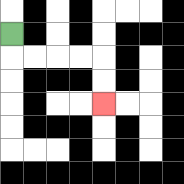{'start': '[0, 1]', 'end': '[4, 4]', 'path_directions': 'D,R,R,R,R,D,D', 'path_coordinates': '[[0, 1], [0, 2], [1, 2], [2, 2], [3, 2], [4, 2], [4, 3], [4, 4]]'}